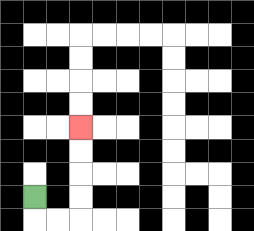{'start': '[1, 8]', 'end': '[3, 5]', 'path_directions': 'D,R,R,U,U,U,U', 'path_coordinates': '[[1, 8], [1, 9], [2, 9], [3, 9], [3, 8], [3, 7], [3, 6], [3, 5]]'}